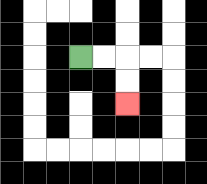{'start': '[3, 2]', 'end': '[5, 4]', 'path_directions': 'R,R,D,D', 'path_coordinates': '[[3, 2], [4, 2], [5, 2], [5, 3], [5, 4]]'}